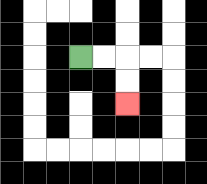{'start': '[3, 2]', 'end': '[5, 4]', 'path_directions': 'R,R,D,D', 'path_coordinates': '[[3, 2], [4, 2], [5, 2], [5, 3], [5, 4]]'}